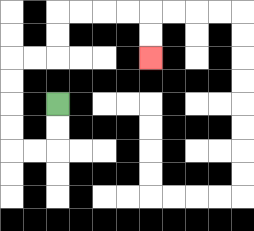{'start': '[2, 4]', 'end': '[6, 2]', 'path_directions': 'D,D,L,L,U,U,U,U,R,R,U,U,R,R,R,R,D,D', 'path_coordinates': '[[2, 4], [2, 5], [2, 6], [1, 6], [0, 6], [0, 5], [0, 4], [0, 3], [0, 2], [1, 2], [2, 2], [2, 1], [2, 0], [3, 0], [4, 0], [5, 0], [6, 0], [6, 1], [6, 2]]'}